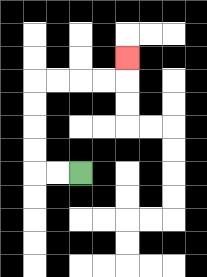{'start': '[3, 7]', 'end': '[5, 2]', 'path_directions': 'L,L,U,U,U,U,R,R,R,R,U', 'path_coordinates': '[[3, 7], [2, 7], [1, 7], [1, 6], [1, 5], [1, 4], [1, 3], [2, 3], [3, 3], [4, 3], [5, 3], [5, 2]]'}